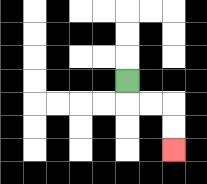{'start': '[5, 3]', 'end': '[7, 6]', 'path_directions': 'D,R,R,D,D', 'path_coordinates': '[[5, 3], [5, 4], [6, 4], [7, 4], [7, 5], [7, 6]]'}